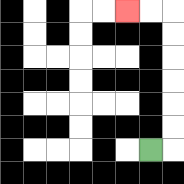{'start': '[6, 6]', 'end': '[5, 0]', 'path_directions': 'R,U,U,U,U,U,U,L,L', 'path_coordinates': '[[6, 6], [7, 6], [7, 5], [7, 4], [7, 3], [7, 2], [7, 1], [7, 0], [6, 0], [5, 0]]'}